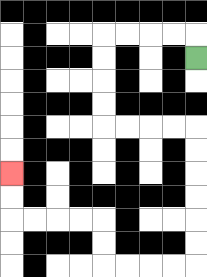{'start': '[8, 2]', 'end': '[0, 7]', 'path_directions': 'U,L,L,L,L,D,D,D,D,R,R,R,R,D,D,D,D,D,D,L,L,L,L,U,U,L,L,L,L,U,U', 'path_coordinates': '[[8, 2], [8, 1], [7, 1], [6, 1], [5, 1], [4, 1], [4, 2], [4, 3], [4, 4], [4, 5], [5, 5], [6, 5], [7, 5], [8, 5], [8, 6], [8, 7], [8, 8], [8, 9], [8, 10], [8, 11], [7, 11], [6, 11], [5, 11], [4, 11], [4, 10], [4, 9], [3, 9], [2, 9], [1, 9], [0, 9], [0, 8], [0, 7]]'}